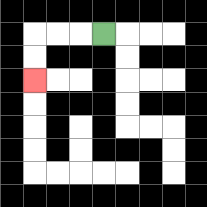{'start': '[4, 1]', 'end': '[1, 3]', 'path_directions': 'L,L,L,D,D', 'path_coordinates': '[[4, 1], [3, 1], [2, 1], [1, 1], [1, 2], [1, 3]]'}